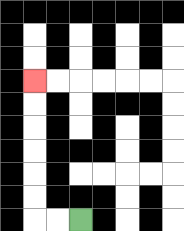{'start': '[3, 9]', 'end': '[1, 3]', 'path_directions': 'L,L,U,U,U,U,U,U', 'path_coordinates': '[[3, 9], [2, 9], [1, 9], [1, 8], [1, 7], [1, 6], [1, 5], [1, 4], [1, 3]]'}